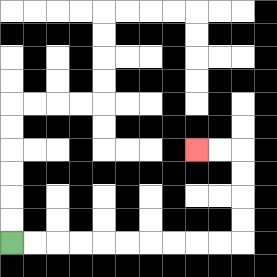{'start': '[0, 10]', 'end': '[8, 6]', 'path_directions': 'R,R,R,R,R,R,R,R,R,R,U,U,U,U,L,L', 'path_coordinates': '[[0, 10], [1, 10], [2, 10], [3, 10], [4, 10], [5, 10], [6, 10], [7, 10], [8, 10], [9, 10], [10, 10], [10, 9], [10, 8], [10, 7], [10, 6], [9, 6], [8, 6]]'}